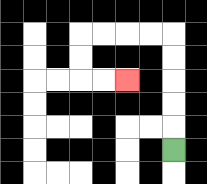{'start': '[7, 6]', 'end': '[5, 3]', 'path_directions': 'U,U,U,U,U,L,L,L,L,D,D,R,R', 'path_coordinates': '[[7, 6], [7, 5], [7, 4], [7, 3], [7, 2], [7, 1], [6, 1], [5, 1], [4, 1], [3, 1], [3, 2], [3, 3], [4, 3], [5, 3]]'}